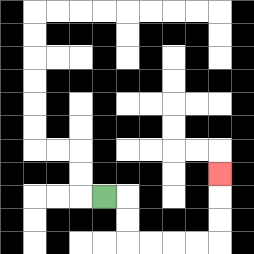{'start': '[4, 8]', 'end': '[9, 7]', 'path_directions': 'R,D,D,R,R,R,R,U,U,U', 'path_coordinates': '[[4, 8], [5, 8], [5, 9], [5, 10], [6, 10], [7, 10], [8, 10], [9, 10], [9, 9], [9, 8], [9, 7]]'}